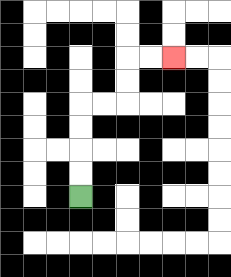{'start': '[3, 8]', 'end': '[7, 2]', 'path_directions': 'U,U,U,U,R,R,U,U,R,R', 'path_coordinates': '[[3, 8], [3, 7], [3, 6], [3, 5], [3, 4], [4, 4], [5, 4], [5, 3], [5, 2], [6, 2], [7, 2]]'}